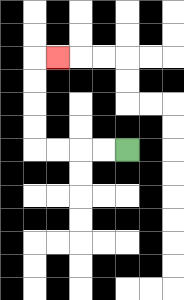{'start': '[5, 6]', 'end': '[2, 2]', 'path_directions': 'L,L,L,L,U,U,U,U,R', 'path_coordinates': '[[5, 6], [4, 6], [3, 6], [2, 6], [1, 6], [1, 5], [1, 4], [1, 3], [1, 2], [2, 2]]'}